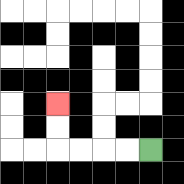{'start': '[6, 6]', 'end': '[2, 4]', 'path_directions': 'L,L,L,L,U,U', 'path_coordinates': '[[6, 6], [5, 6], [4, 6], [3, 6], [2, 6], [2, 5], [2, 4]]'}